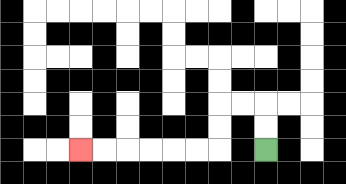{'start': '[11, 6]', 'end': '[3, 6]', 'path_directions': 'U,U,L,L,D,D,L,L,L,L,L,L', 'path_coordinates': '[[11, 6], [11, 5], [11, 4], [10, 4], [9, 4], [9, 5], [9, 6], [8, 6], [7, 6], [6, 6], [5, 6], [4, 6], [3, 6]]'}